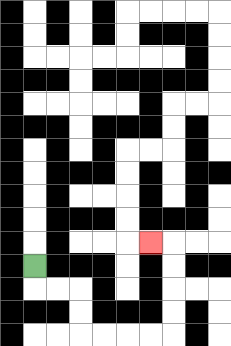{'start': '[1, 11]', 'end': '[6, 10]', 'path_directions': 'D,R,R,D,D,R,R,R,R,U,U,U,U,L', 'path_coordinates': '[[1, 11], [1, 12], [2, 12], [3, 12], [3, 13], [3, 14], [4, 14], [5, 14], [6, 14], [7, 14], [7, 13], [7, 12], [7, 11], [7, 10], [6, 10]]'}